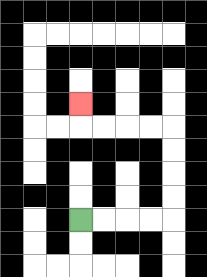{'start': '[3, 9]', 'end': '[3, 4]', 'path_directions': 'R,R,R,R,U,U,U,U,L,L,L,L,U', 'path_coordinates': '[[3, 9], [4, 9], [5, 9], [6, 9], [7, 9], [7, 8], [7, 7], [7, 6], [7, 5], [6, 5], [5, 5], [4, 5], [3, 5], [3, 4]]'}